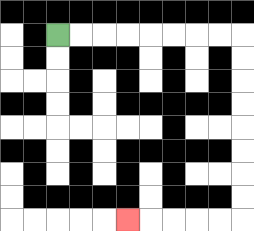{'start': '[2, 1]', 'end': '[5, 9]', 'path_directions': 'R,R,R,R,R,R,R,R,D,D,D,D,D,D,D,D,L,L,L,L,L', 'path_coordinates': '[[2, 1], [3, 1], [4, 1], [5, 1], [6, 1], [7, 1], [8, 1], [9, 1], [10, 1], [10, 2], [10, 3], [10, 4], [10, 5], [10, 6], [10, 7], [10, 8], [10, 9], [9, 9], [8, 9], [7, 9], [6, 9], [5, 9]]'}